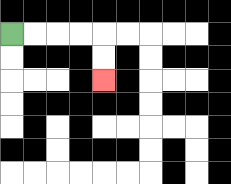{'start': '[0, 1]', 'end': '[4, 3]', 'path_directions': 'R,R,R,R,D,D', 'path_coordinates': '[[0, 1], [1, 1], [2, 1], [3, 1], [4, 1], [4, 2], [4, 3]]'}